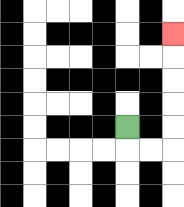{'start': '[5, 5]', 'end': '[7, 1]', 'path_directions': 'D,R,R,U,U,U,U,U', 'path_coordinates': '[[5, 5], [5, 6], [6, 6], [7, 6], [7, 5], [7, 4], [7, 3], [7, 2], [7, 1]]'}